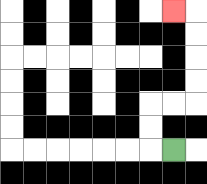{'start': '[7, 6]', 'end': '[7, 0]', 'path_directions': 'L,U,U,R,R,U,U,U,U,L', 'path_coordinates': '[[7, 6], [6, 6], [6, 5], [6, 4], [7, 4], [8, 4], [8, 3], [8, 2], [8, 1], [8, 0], [7, 0]]'}